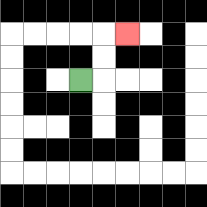{'start': '[3, 3]', 'end': '[5, 1]', 'path_directions': 'R,U,U,R', 'path_coordinates': '[[3, 3], [4, 3], [4, 2], [4, 1], [5, 1]]'}